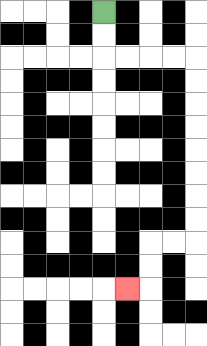{'start': '[4, 0]', 'end': '[5, 12]', 'path_directions': 'D,D,R,R,R,R,D,D,D,D,D,D,D,D,L,L,D,D,L', 'path_coordinates': '[[4, 0], [4, 1], [4, 2], [5, 2], [6, 2], [7, 2], [8, 2], [8, 3], [8, 4], [8, 5], [8, 6], [8, 7], [8, 8], [8, 9], [8, 10], [7, 10], [6, 10], [6, 11], [6, 12], [5, 12]]'}